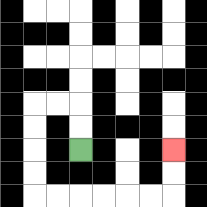{'start': '[3, 6]', 'end': '[7, 6]', 'path_directions': 'U,U,L,L,D,D,D,D,R,R,R,R,R,R,U,U', 'path_coordinates': '[[3, 6], [3, 5], [3, 4], [2, 4], [1, 4], [1, 5], [1, 6], [1, 7], [1, 8], [2, 8], [3, 8], [4, 8], [5, 8], [6, 8], [7, 8], [7, 7], [7, 6]]'}